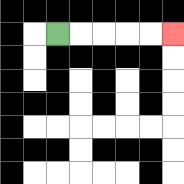{'start': '[2, 1]', 'end': '[7, 1]', 'path_directions': 'R,R,R,R,R', 'path_coordinates': '[[2, 1], [3, 1], [4, 1], [5, 1], [6, 1], [7, 1]]'}